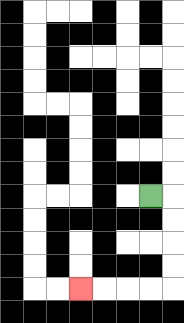{'start': '[6, 8]', 'end': '[3, 12]', 'path_directions': 'R,D,D,D,D,L,L,L,L', 'path_coordinates': '[[6, 8], [7, 8], [7, 9], [7, 10], [7, 11], [7, 12], [6, 12], [5, 12], [4, 12], [3, 12]]'}